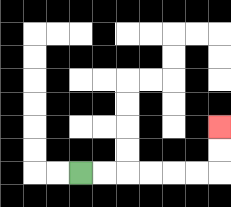{'start': '[3, 7]', 'end': '[9, 5]', 'path_directions': 'R,R,R,R,R,R,U,U', 'path_coordinates': '[[3, 7], [4, 7], [5, 7], [6, 7], [7, 7], [8, 7], [9, 7], [9, 6], [9, 5]]'}